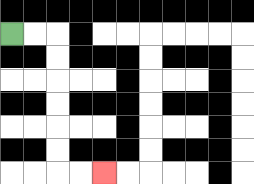{'start': '[0, 1]', 'end': '[4, 7]', 'path_directions': 'R,R,D,D,D,D,D,D,R,R', 'path_coordinates': '[[0, 1], [1, 1], [2, 1], [2, 2], [2, 3], [2, 4], [2, 5], [2, 6], [2, 7], [3, 7], [4, 7]]'}